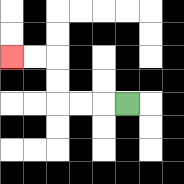{'start': '[5, 4]', 'end': '[0, 2]', 'path_directions': 'L,L,L,U,U,L,L', 'path_coordinates': '[[5, 4], [4, 4], [3, 4], [2, 4], [2, 3], [2, 2], [1, 2], [0, 2]]'}